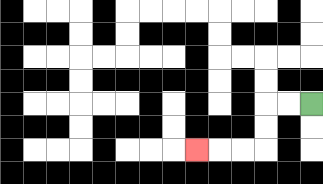{'start': '[13, 4]', 'end': '[8, 6]', 'path_directions': 'L,L,D,D,L,L,L', 'path_coordinates': '[[13, 4], [12, 4], [11, 4], [11, 5], [11, 6], [10, 6], [9, 6], [8, 6]]'}